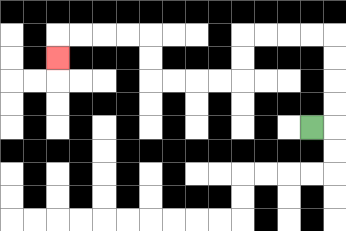{'start': '[13, 5]', 'end': '[2, 2]', 'path_directions': 'R,U,U,U,U,L,L,L,L,D,D,L,L,L,L,U,U,L,L,L,L,D', 'path_coordinates': '[[13, 5], [14, 5], [14, 4], [14, 3], [14, 2], [14, 1], [13, 1], [12, 1], [11, 1], [10, 1], [10, 2], [10, 3], [9, 3], [8, 3], [7, 3], [6, 3], [6, 2], [6, 1], [5, 1], [4, 1], [3, 1], [2, 1], [2, 2]]'}